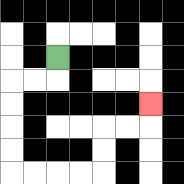{'start': '[2, 2]', 'end': '[6, 4]', 'path_directions': 'D,L,L,D,D,D,D,R,R,R,R,U,U,R,R,U', 'path_coordinates': '[[2, 2], [2, 3], [1, 3], [0, 3], [0, 4], [0, 5], [0, 6], [0, 7], [1, 7], [2, 7], [3, 7], [4, 7], [4, 6], [4, 5], [5, 5], [6, 5], [6, 4]]'}